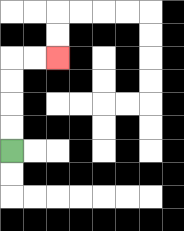{'start': '[0, 6]', 'end': '[2, 2]', 'path_directions': 'U,U,U,U,R,R', 'path_coordinates': '[[0, 6], [0, 5], [0, 4], [0, 3], [0, 2], [1, 2], [2, 2]]'}